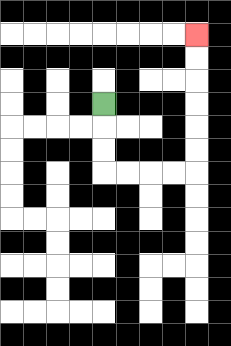{'start': '[4, 4]', 'end': '[8, 1]', 'path_directions': 'D,D,D,R,R,R,R,U,U,U,U,U,U', 'path_coordinates': '[[4, 4], [4, 5], [4, 6], [4, 7], [5, 7], [6, 7], [7, 7], [8, 7], [8, 6], [8, 5], [8, 4], [8, 3], [8, 2], [8, 1]]'}